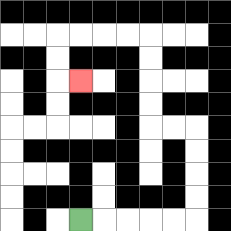{'start': '[3, 9]', 'end': '[3, 3]', 'path_directions': 'R,R,R,R,R,U,U,U,U,L,L,U,U,U,U,L,L,L,L,D,D,R', 'path_coordinates': '[[3, 9], [4, 9], [5, 9], [6, 9], [7, 9], [8, 9], [8, 8], [8, 7], [8, 6], [8, 5], [7, 5], [6, 5], [6, 4], [6, 3], [6, 2], [6, 1], [5, 1], [4, 1], [3, 1], [2, 1], [2, 2], [2, 3], [3, 3]]'}